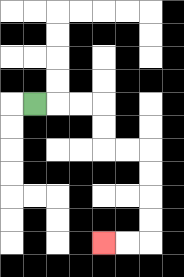{'start': '[1, 4]', 'end': '[4, 10]', 'path_directions': 'R,R,R,D,D,R,R,D,D,D,D,L,L', 'path_coordinates': '[[1, 4], [2, 4], [3, 4], [4, 4], [4, 5], [4, 6], [5, 6], [6, 6], [6, 7], [6, 8], [6, 9], [6, 10], [5, 10], [4, 10]]'}